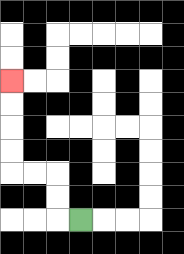{'start': '[3, 9]', 'end': '[0, 3]', 'path_directions': 'L,U,U,L,L,U,U,U,U', 'path_coordinates': '[[3, 9], [2, 9], [2, 8], [2, 7], [1, 7], [0, 7], [0, 6], [0, 5], [0, 4], [0, 3]]'}